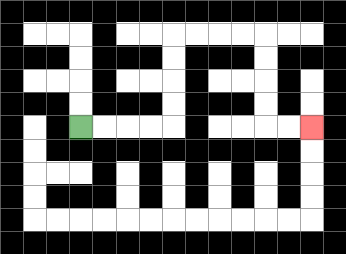{'start': '[3, 5]', 'end': '[13, 5]', 'path_directions': 'R,R,R,R,U,U,U,U,R,R,R,R,D,D,D,D,R,R', 'path_coordinates': '[[3, 5], [4, 5], [5, 5], [6, 5], [7, 5], [7, 4], [7, 3], [7, 2], [7, 1], [8, 1], [9, 1], [10, 1], [11, 1], [11, 2], [11, 3], [11, 4], [11, 5], [12, 5], [13, 5]]'}